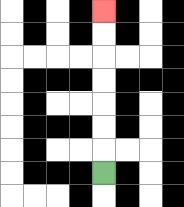{'start': '[4, 7]', 'end': '[4, 0]', 'path_directions': 'U,U,U,U,U,U,U', 'path_coordinates': '[[4, 7], [4, 6], [4, 5], [4, 4], [4, 3], [4, 2], [4, 1], [4, 0]]'}